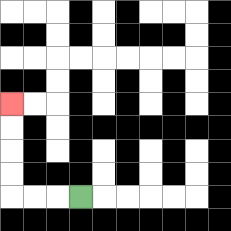{'start': '[3, 8]', 'end': '[0, 4]', 'path_directions': 'L,L,L,U,U,U,U', 'path_coordinates': '[[3, 8], [2, 8], [1, 8], [0, 8], [0, 7], [0, 6], [0, 5], [0, 4]]'}